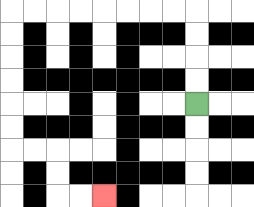{'start': '[8, 4]', 'end': '[4, 8]', 'path_directions': 'U,U,U,U,L,L,L,L,L,L,L,L,D,D,D,D,D,D,R,R,D,D,R,R', 'path_coordinates': '[[8, 4], [8, 3], [8, 2], [8, 1], [8, 0], [7, 0], [6, 0], [5, 0], [4, 0], [3, 0], [2, 0], [1, 0], [0, 0], [0, 1], [0, 2], [0, 3], [0, 4], [0, 5], [0, 6], [1, 6], [2, 6], [2, 7], [2, 8], [3, 8], [4, 8]]'}